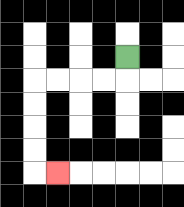{'start': '[5, 2]', 'end': '[2, 7]', 'path_directions': 'D,L,L,L,L,D,D,D,D,R', 'path_coordinates': '[[5, 2], [5, 3], [4, 3], [3, 3], [2, 3], [1, 3], [1, 4], [1, 5], [1, 6], [1, 7], [2, 7]]'}